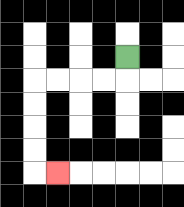{'start': '[5, 2]', 'end': '[2, 7]', 'path_directions': 'D,L,L,L,L,D,D,D,D,R', 'path_coordinates': '[[5, 2], [5, 3], [4, 3], [3, 3], [2, 3], [1, 3], [1, 4], [1, 5], [1, 6], [1, 7], [2, 7]]'}